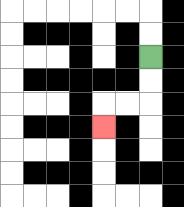{'start': '[6, 2]', 'end': '[4, 5]', 'path_directions': 'D,D,L,L,D', 'path_coordinates': '[[6, 2], [6, 3], [6, 4], [5, 4], [4, 4], [4, 5]]'}